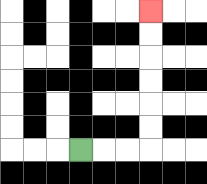{'start': '[3, 6]', 'end': '[6, 0]', 'path_directions': 'R,R,R,U,U,U,U,U,U', 'path_coordinates': '[[3, 6], [4, 6], [5, 6], [6, 6], [6, 5], [6, 4], [6, 3], [6, 2], [6, 1], [6, 0]]'}